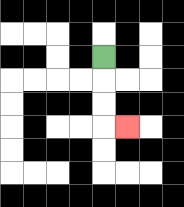{'start': '[4, 2]', 'end': '[5, 5]', 'path_directions': 'D,D,D,R', 'path_coordinates': '[[4, 2], [4, 3], [4, 4], [4, 5], [5, 5]]'}